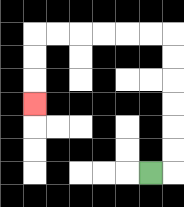{'start': '[6, 7]', 'end': '[1, 4]', 'path_directions': 'R,U,U,U,U,U,U,L,L,L,L,L,L,D,D,D', 'path_coordinates': '[[6, 7], [7, 7], [7, 6], [7, 5], [7, 4], [7, 3], [7, 2], [7, 1], [6, 1], [5, 1], [4, 1], [3, 1], [2, 1], [1, 1], [1, 2], [1, 3], [1, 4]]'}